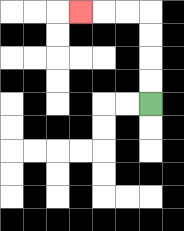{'start': '[6, 4]', 'end': '[3, 0]', 'path_directions': 'U,U,U,U,L,L,L', 'path_coordinates': '[[6, 4], [6, 3], [6, 2], [6, 1], [6, 0], [5, 0], [4, 0], [3, 0]]'}